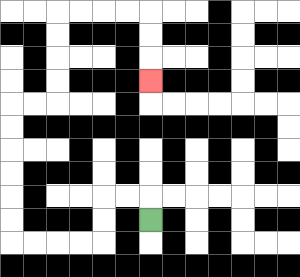{'start': '[6, 9]', 'end': '[6, 3]', 'path_directions': 'U,L,L,D,D,L,L,L,L,U,U,U,U,U,U,R,R,U,U,U,U,R,R,R,R,D,D,D', 'path_coordinates': '[[6, 9], [6, 8], [5, 8], [4, 8], [4, 9], [4, 10], [3, 10], [2, 10], [1, 10], [0, 10], [0, 9], [0, 8], [0, 7], [0, 6], [0, 5], [0, 4], [1, 4], [2, 4], [2, 3], [2, 2], [2, 1], [2, 0], [3, 0], [4, 0], [5, 0], [6, 0], [6, 1], [6, 2], [6, 3]]'}